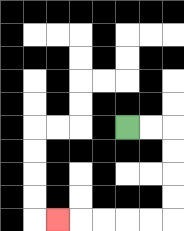{'start': '[5, 5]', 'end': '[2, 9]', 'path_directions': 'R,R,D,D,D,D,L,L,L,L,L', 'path_coordinates': '[[5, 5], [6, 5], [7, 5], [7, 6], [7, 7], [7, 8], [7, 9], [6, 9], [5, 9], [4, 9], [3, 9], [2, 9]]'}